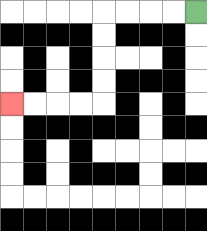{'start': '[8, 0]', 'end': '[0, 4]', 'path_directions': 'L,L,L,L,D,D,D,D,L,L,L,L', 'path_coordinates': '[[8, 0], [7, 0], [6, 0], [5, 0], [4, 0], [4, 1], [4, 2], [4, 3], [4, 4], [3, 4], [2, 4], [1, 4], [0, 4]]'}